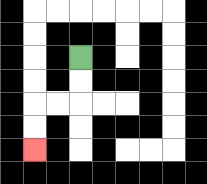{'start': '[3, 2]', 'end': '[1, 6]', 'path_directions': 'D,D,L,L,D,D', 'path_coordinates': '[[3, 2], [3, 3], [3, 4], [2, 4], [1, 4], [1, 5], [1, 6]]'}